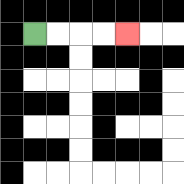{'start': '[1, 1]', 'end': '[5, 1]', 'path_directions': 'R,R,R,R', 'path_coordinates': '[[1, 1], [2, 1], [3, 1], [4, 1], [5, 1]]'}